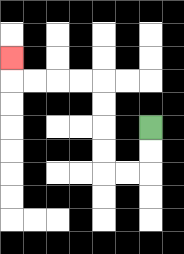{'start': '[6, 5]', 'end': '[0, 2]', 'path_directions': 'D,D,L,L,U,U,U,U,L,L,L,L,U', 'path_coordinates': '[[6, 5], [6, 6], [6, 7], [5, 7], [4, 7], [4, 6], [4, 5], [4, 4], [4, 3], [3, 3], [2, 3], [1, 3], [0, 3], [0, 2]]'}